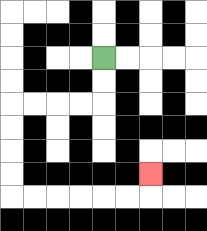{'start': '[4, 2]', 'end': '[6, 7]', 'path_directions': 'D,D,L,L,L,L,D,D,D,D,R,R,R,R,R,R,U', 'path_coordinates': '[[4, 2], [4, 3], [4, 4], [3, 4], [2, 4], [1, 4], [0, 4], [0, 5], [0, 6], [0, 7], [0, 8], [1, 8], [2, 8], [3, 8], [4, 8], [5, 8], [6, 8], [6, 7]]'}